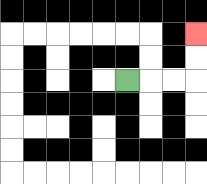{'start': '[5, 3]', 'end': '[8, 1]', 'path_directions': 'R,R,R,U,U', 'path_coordinates': '[[5, 3], [6, 3], [7, 3], [8, 3], [8, 2], [8, 1]]'}